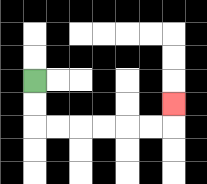{'start': '[1, 3]', 'end': '[7, 4]', 'path_directions': 'D,D,R,R,R,R,R,R,U', 'path_coordinates': '[[1, 3], [1, 4], [1, 5], [2, 5], [3, 5], [4, 5], [5, 5], [6, 5], [7, 5], [7, 4]]'}